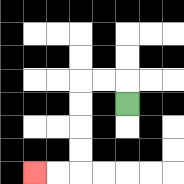{'start': '[5, 4]', 'end': '[1, 7]', 'path_directions': 'U,L,L,D,D,D,D,L,L', 'path_coordinates': '[[5, 4], [5, 3], [4, 3], [3, 3], [3, 4], [3, 5], [3, 6], [3, 7], [2, 7], [1, 7]]'}